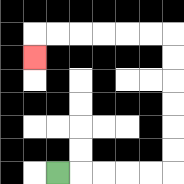{'start': '[2, 7]', 'end': '[1, 2]', 'path_directions': 'R,R,R,R,R,U,U,U,U,U,U,L,L,L,L,L,L,D', 'path_coordinates': '[[2, 7], [3, 7], [4, 7], [5, 7], [6, 7], [7, 7], [7, 6], [7, 5], [7, 4], [7, 3], [7, 2], [7, 1], [6, 1], [5, 1], [4, 1], [3, 1], [2, 1], [1, 1], [1, 2]]'}